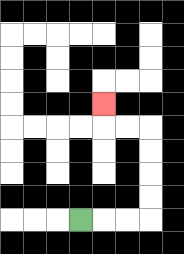{'start': '[3, 9]', 'end': '[4, 4]', 'path_directions': 'R,R,R,U,U,U,U,L,L,U', 'path_coordinates': '[[3, 9], [4, 9], [5, 9], [6, 9], [6, 8], [6, 7], [6, 6], [6, 5], [5, 5], [4, 5], [4, 4]]'}